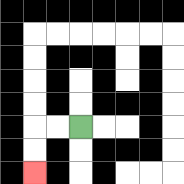{'start': '[3, 5]', 'end': '[1, 7]', 'path_directions': 'L,L,D,D', 'path_coordinates': '[[3, 5], [2, 5], [1, 5], [1, 6], [1, 7]]'}